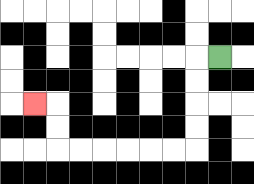{'start': '[9, 2]', 'end': '[1, 4]', 'path_directions': 'L,D,D,D,D,L,L,L,L,L,L,U,U,L', 'path_coordinates': '[[9, 2], [8, 2], [8, 3], [8, 4], [8, 5], [8, 6], [7, 6], [6, 6], [5, 6], [4, 6], [3, 6], [2, 6], [2, 5], [2, 4], [1, 4]]'}